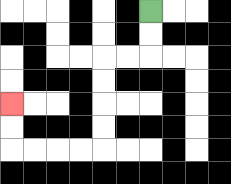{'start': '[6, 0]', 'end': '[0, 4]', 'path_directions': 'D,D,L,L,D,D,D,D,L,L,L,L,U,U', 'path_coordinates': '[[6, 0], [6, 1], [6, 2], [5, 2], [4, 2], [4, 3], [4, 4], [4, 5], [4, 6], [3, 6], [2, 6], [1, 6], [0, 6], [0, 5], [0, 4]]'}